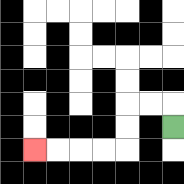{'start': '[7, 5]', 'end': '[1, 6]', 'path_directions': 'U,L,L,D,D,L,L,L,L', 'path_coordinates': '[[7, 5], [7, 4], [6, 4], [5, 4], [5, 5], [5, 6], [4, 6], [3, 6], [2, 6], [1, 6]]'}